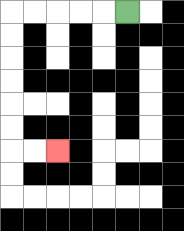{'start': '[5, 0]', 'end': '[2, 6]', 'path_directions': 'L,L,L,L,L,D,D,D,D,D,D,R,R', 'path_coordinates': '[[5, 0], [4, 0], [3, 0], [2, 0], [1, 0], [0, 0], [0, 1], [0, 2], [0, 3], [0, 4], [0, 5], [0, 6], [1, 6], [2, 6]]'}